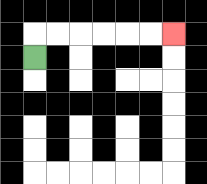{'start': '[1, 2]', 'end': '[7, 1]', 'path_directions': 'U,R,R,R,R,R,R', 'path_coordinates': '[[1, 2], [1, 1], [2, 1], [3, 1], [4, 1], [5, 1], [6, 1], [7, 1]]'}